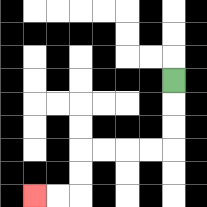{'start': '[7, 3]', 'end': '[1, 8]', 'path_directions': 'D,D,D,L,L,L,L,D,D,L,L', 'path_coordinates': '[[7, 3], [7, 4], [7, 5], [7, 6], [6, 6], [5, 6], [4, 6], [3, 6], [3, 7], [3, 8], [2, 8], [1, 8]]'}